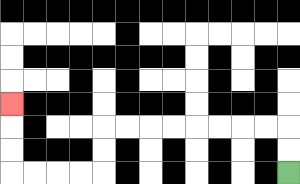{'start': '[12, 7]', 'end': '[0, 4]', 'path_directions': 'U,U,L,L,L,L,L,L,L,L,D,D,L,L,L,L,U,U,U', 'path_coordinates': '[[12, 7], [12, 6], [12, 5], [11, 5], [10, 5], [9, 5], [8, 5], [7, 5], [6, 5], [5, 5], [4, 5], [4, 6], [4, 7], [3, 7], [2, 7], [1, 7], [0, 7], [0, 6], [0, 5], [0, 4]]'}